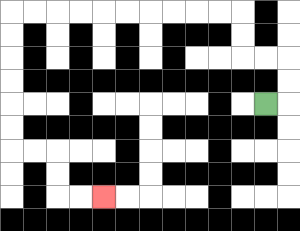{'start': '[11, 4]', 'end': '[4, 8]', 'path_directions': 'R,U,U,L,L,U,U,L,L,L,L,L,L,L,L,L,L,D,D,D,D,D,D,R,R,D,D,R,R', 'path_coordinates': '[[11, 4], [12, 4], [12, 3], [12, 2], [11, 2], [10, 2], [10, 1], [10, 0], [9, 0], [8, 0], [7, 0], [6, 0], [5, 0], [4, 0], [3, 0], [2, 0], [1, 0], [0, 0], [0, 1], [0, 2], [0, 3], [0, 4], [0, 5], [0, 6], [1, 6], [2, 6], [2, 7], [2, 8], [3, 8], [4, 8]]'}